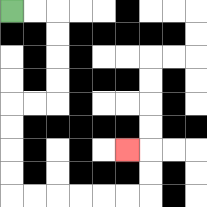{'start': '[0, 0]', 'end': '[5, 6]', 'path_directions': 'R,R,D,D,D,D,L,L,D,D,D,D,R,R,R,R,R,R,U,U,L', 'path_coordinates': '[[0, 0], [1, 0], [2, 0], [2, 1], [2, 2], [2, 3], [2, 4], [1, 4], [0, 4], [0, 5], [0, 6], [0, 7], [0, 8], [1, 8], [2, 8], [3, 8], [4, 8], [5, 8], [6, 8], [6, 7], [6, 6], [5, 6]]'}